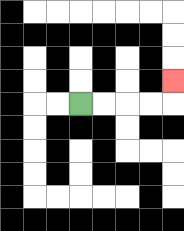{'start': '[3, 4]', 'end': '[7, 3]', 'path_directions': 'R,R,R,R,U', 'path_coordinates': '[[3, 4], [4, 4], [5, 4], [6, 4], [7, 4], [7, 3]]'}